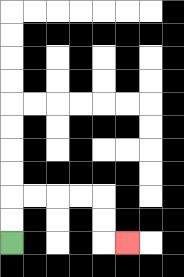{'start': '[0, 10]', 'end': '[5, 10]', 'path_directions': 'U,U,R,R,R,R,D,D,R', 'path_coordinates': '[[0, 10], [0, 9], [0, 8], [1, 8], [2, 8], [3, 8], [4, 8], [4, 9], [4, 10], [5, 10]]'}